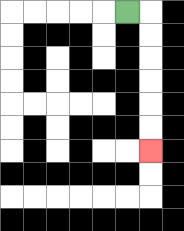{'start': '[5, 0]', 'end': '[6, 6]', 'path_directions': 'R,D,D,D,D,D,D', 'path_coordinates': '[[5, 0], [6, 0], [6, 1], [6, 2], [6, 3], [6, 4], [6, 5], [6, 6]]'}